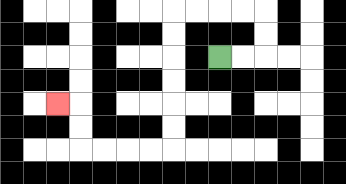{'start': '[9, 2]', 'end': '[2, 4]', 'path_directions': 'R,R,U,U,L,L,L,L,D,D,D,D,D,D,L,L,L,L,U,U,L', 'path_coordinates': '[[9, 2], [10, 2], [11, 2], [11, 1], [11, 0], [10, 0], [9, 0], [8, 0], [7, 0], [7, 1], [7, 2], [7, 3], [7, 4], [7, 5], [7, 6], [6, 6], [5, 6], [4, 6], [3, 6], [3, 5], [3, 4], [2, 4]]'}